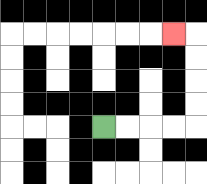{'start': '[4, 5]', 'end': '[7, 1]', 'path_directions': 'R,R,R,R,U,U,U,U,L', 'path_coordinates': '[[4, 5], [5, 5], [6, 5], [7, 5], [8, 5], [8, 4], [8, 3], [8, 2], [8, 1], [7, 1]]'}